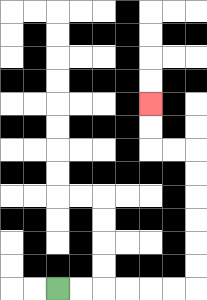{'start': '[2, 12]', 'end': '[6, 4]', 'path_directions': 'R,R,R,R,R,R,U,U,U,U,U,U,L,L,U,U', 'path_coordinates': '[[2, 12], [3, 12], [4, 12], [5, 12], [6, 12], [7, 12], [8, 12], [8, 11], [8, 10], [8, 9], [8, 8], [8, 7], [8, 6], [7, 6], [6, 6], [6, 5], [6, 4]]'}